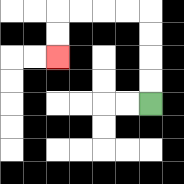{'start': '[6, 4]', 'end': '[2, 2]', 'path_directions': 'U,U,U,U,L,L,L,L,D,D', 'path_coordinates': '[[6, 4], [6, 3], [6, 2], [6, 1], [6, 0], [5, 0], [4, 0], [3, 0], [2, 0], [2, 1], [2, 2]]'}